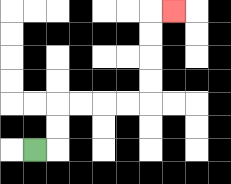{'start': '[1, 6]', 'end': '[7, 0]', 'path_directions': 'R,U,U,R,R,R,R,U,U,U,U,R', 'path_coordinates': '[[1, 6], [2, 6], [2, 5], [2, 4], [3, 4], [4, 4], [5, 4], [6, 4], [6, 3], [6, 2], [6, 1], [6, 0], [7, 0]]'}